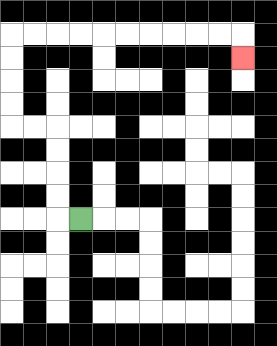{'start': '[3, 9]', 'end': '[10, 2]', 'path_directions': 'L,U,U,U,U,L,L,U,U,U,U,R,R,R,R,R,R,R,R,R,R,D', 'path_coordinates': '[[3, 9], [2, 9], [2, 8], [2, 7], [2, 6], [2, 5], [1, 5], [0, 5], [0, 4], [0, 3], [0, 2], [0, 1], [1, 1], [2, 1], [3, 1], [4, 1], [5, 1], [6, 1], [7, 1], [8, 1], [9, 1], [10, 1], [10, 2]]'}